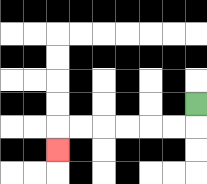{'start': '[8, 4]', 'end': '[2, 6]', 'path_directions': 'D,L,L,L,L,L,L,D', 'path_coordinates': '[[8, 4], [8, 5], [7, 5], [6, 5], [5, 5], [4, 5], [3, 5], [2, 5], [2, 6]]'}